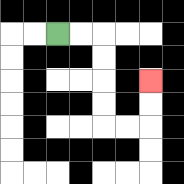{'start': '[2, 1]', 'end': '[6, 3]', 'path_directions': 'R,R,D,D,D,D,R,R,U,U', 'path_coordinates': '[[2, 1], [3, 1], [4, 1], [4, 2], [4, 3], [4, 4], [4, 5], [5, 5], [6, 5], [6, 4], [6, 3]]'}